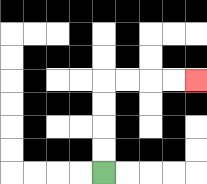{'start': '[4, 7]', 'end': '[8, 3]', 'path_directions': 'U,U,U,U,R,R,R,R', 'path_coordinates': '[[4, 7], [4, 6], [4, 5], [4, 4], [4, 3], [5, 3], [6, 3], [7, 3], [8, 3]]'}